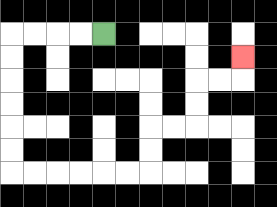{'start': '[4, 1]', 'end': '[10, 2]', 'path_directions': 'L,L,L,L,D,D,D,D,D,D,R,R,R,R,R,R,U,U,R,R,U,U,R,R,U', 'path_coordinates': '[[4, 1], [3, 1], [2, 1], [1, 1], [0, 1], [0, 2], [0, 3], [0, 4], [0, 5], [0, 6], [0, 7], [1, 7], [2, 7], [3, 7], [4, 7], [5, 7], [6, 7], [6, 6], [6, 5], [7, 5], [8, 5], [8, 4], [8, 3], [9, 3], [10, 3], [10, 2]]'}